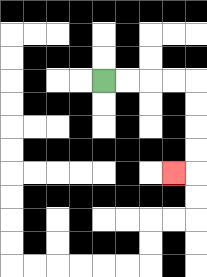{'start': '[4, 3]', 'end': '[7, 7]', 'path_directions': 'R,R,R,R,D,D,D,D,L', 'path_coordinates': '[[4, 3], [5, 3], [6, 3], [7, 3], [8, 3], [8, 4], [8, 5], [8, 6], [8, 7], [7, 7]]'}